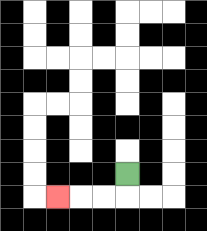{'start': '[5, 7]', 'end': '[2, 8]', 'path_directions': 'D,L,L,L', 'path_coordinates': '[[5, 7], [5, 8], [4, 8], [3, 8], [2, 8]]'}